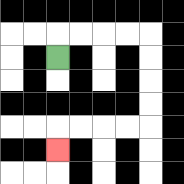{'start': '[2, 2]', 'end': '[2, 6]', 'path_directions': 'U,R,R,R,R,D,D,D,D,L,L,L,L,D', 'path_coordinates': '[[2, 2], [2, 1], [3, 1], [4, 1], [5, 1], [6, 1], [6, 2], [6, 3], [6, 4], [6, 5], [5, 5], [4, 5], [3, 5], [2, 5], [2, 6]]'}